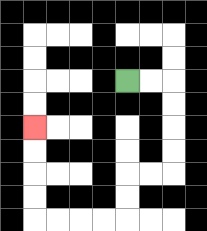{'start': '[5, 3]', 'end': '[1, 5]', 'path_directions': 'R,R,D,D,D,D,L,L,D,D,L,L,L,L,U,U,U,U', 'path_coordinates': '[[5, 3], [6, 3], [7, 3], [7, 4], [7, 5], [7, 6], [7, 7], [6, 7], [5, 7], [5, 8], [5, 9], [4, 9], [3, 9], [2, 9], [1, 9], [1, 8], [1, 7], [1, 6], [1, 5]]'}